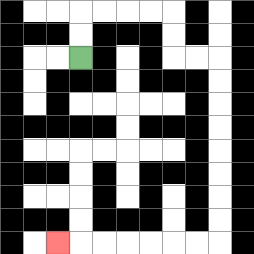{'start': '[3, 2]', 'end': '[2, 10]', 'path_directions': 'U,U,R,R,R,R,D,D,R,R,D,D,D,D,D,D,D,D,L,L,L,L,L,L,L', 'path_coordinates': '[[3, 2], [3, 1], [3, 0], [4, 0], [5, 0], [6, 0], [7, 0], [7, 1], [7, 2], [8, 2], [9, 2], [9, 3], [9, 4], [9, 5], [9, 6], [9, 7], [9, 8], [9, 9], [9, 10], [8, 10], [7, 10], [6, 10], [5, 10], [4, 10], [3, 10], [2, 10]]'}